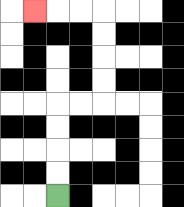{'start': '[2, 8]', 'end': '[1, 0]', 'path_directions': 'U,U,U,U,R,R,U,U,U,U,L,L,L', 'path_coordinates': '[[2, 8], [2, 7], [2, 6], [2, 5], [2, 4], [3, 4], [4, 4], [4, 3], [4, 2], [4, 1], [4, 0], [3, 0], [2, 0], [1, 0]]'}